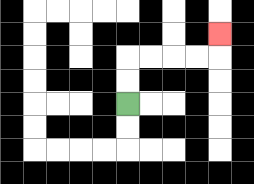{'start': '[5, 4]', 'end': '[9, 1]', 'path_directions': 'U,U,R,R,R,R,U', 'path_coordinates': '[[5, 4], [5, 3], [5, 2], [6, 2], [7, 2], [8, 2], [9, 2], [9, 1]]'}